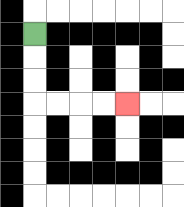{'start': '[1, 1]', 'end': '[5, 4]', 'path_directions': 'D,D,D,R,R,R,R', 'path_coordinates': '[[1, 1], [1, 2], [1, 3], [1, 4], [2, 4], [3, 4], [4, 4], [5, 4]]'}